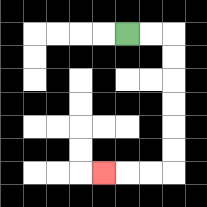{'start': '[5, 1]', 'end': '[4, 7]', 'path_directions': 'R,R,D,D,D,D,D,D,L,L,L', 'path_coordinates': '[[5, 1], [6, 1], [7, 1], [7, 2], [7, 3], [7, 4], [7, 5], [7, 6], [7, 7], [6, 7], [5, 7], [4, 7]]'}